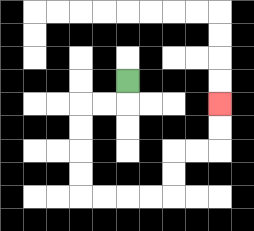{'start': '[5, 3]', 'end': '[9, 4]', 'path_directions': 'D,L,L,D,D,D,D,R,R,R,R,U,U,R,R,U,U', 'path_coordinates': '[[5, 3], [5, 4], [4, 4], [3, 4], [3, 5], [3, 6], [3, 7], [3, 8], [4, 8], [5, 8], [6, 8], [7, 8], [7, 7], [7, 6], [8, 6], [9, 6], [9, 5], [9, 4]]'}